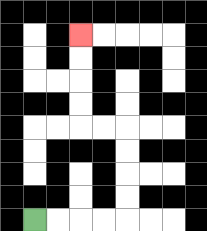{'start': '[1, 9]', 'end': '[3, 1]', 'path_directions': 'R,R,R,R,U,U,U,U,L,L,U,U,U,U', 'path_coordinates': '[[1, 9], [2, 9], [3, 9], [4, 9], [5, 9], [5, 8], [5, 7], [5, 6], [5, 5], [4, 5], [3, 5], [3, 4], [3, 3], [3, 2], [3, 1]]'}